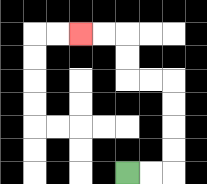{'start': '[5, 7]', 'end': '[3, 1]', 'path_directions': 'R,R,U,U,U,U,L,L,U,U,L,L', 'path_coordinates': '[[5, 7], [6, 7], [7, 7], [7, 6], [7, 5], [7, 4], [7, 3], [6, 3], [5, 3], [5, 2], [5, 1], [4, 1], [3, 1]]'}